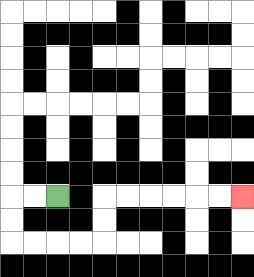{'start': '[2, 8]', 'end': '[10, 8]', 'path_directions': 'L,L,D,D,R,R,R,R,U,U,R,R,R,R,R,R', 'path_coordinates': '[[2, 8], [1, 8], [0, 8], [0, 9], [0, 10], [1, 10], [2, 10], [3, 10], [4, 10], [4, 9], [4, 8], [5, 8], [6, 8], [7, 8], [8, 8], [9, 8], [10, 8]]'}